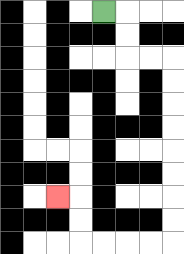{'start': '[4, 0]', 'end': '[2, 8]', 'path_directions': 'R,D,D,R,R,D,D,D,D,D,D,D,D,L,L,L,L,U,U,L', 'path_coordinates': '[[4, 0], [5, 0], [5, 1], [5, 2], [6, 2], [7, 2], [7, 3], [7, 4], [7, 5], [7, 6], [7, 7], [7, 8], [7, 9], [7, 10], [6, 10], [5, 10], [4, 10], [3, 10], [3, 9], [3, 8], [2, 8]]'}